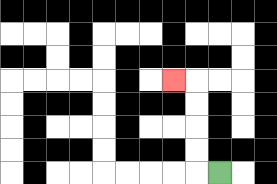{'start': '[9, 7]', 'end': '[7, 3]', 'path_directions': 'L,U,U,U,U,L', 'path_coordinates': '[[9, 7], [8, 7], [8, 6], [8, 5], [8, 4], [8, 3], [7, 3]]'}